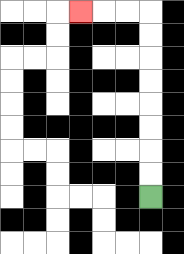{'start': '[6, 8]', 'end': '[3, 0]', 'path_directions': 'U,U,U,U,U,U,U,U,L,L,L', 'path_coordinates': '[[6, 8], [6, 7], [6, 6], [6, 5], [6, 4], [6, 3], [6, 2], [6, 1], [6, 0], [5, 0], [4, 0], [3, 0]]'}